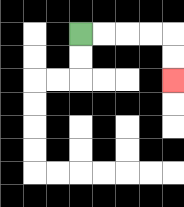{'start': '[3, 1]', 'end': '[7, 3]', 'path_directions': 'R,R,R,R,D,D', 'path_coordinates': '[[3, 1], [4, 1], [5, 1], [6, 1], [7, 1], [7, 2], [7, 3]]'}